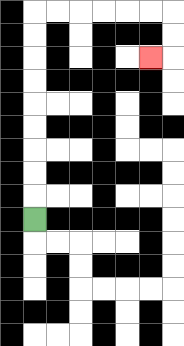{'start': '[1, 9]', 'end': '[6, 2]', 'path_directions': 'U,U,U,U,U,U,U,U,U,R,R,R,R,R,R,D,D,L', 'path_coordinates': '[[1, 9], [1, 8], [1, 7], [1, 6], [1, 5], [1, 4], [1, 3], [1, 2], [1, 1], [1, 0], [2, 0], [3, 0], [4, 0], [5, 0], [6, 0], [7, 0], [7, 1], [7, 2], [6, 2]]'}